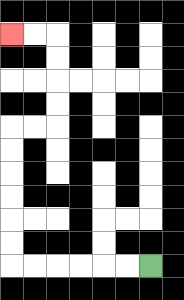{'start': '[6, 11]', 'end': '[0, 1]', 'path_directions': 'L,L,L,L,L,L,U,U,U,U,U,U,R,R,U,U,U,U,L,L', 'path_coordinates': '[[6, 11], [5, 11], [4, 11], [3, 11], [2, 11], [1, 11], [0, 11], [0, 10], [0, 9], [0, 8], [0, 7], [0, 6], [0, 5], [1, 5], [2, 5], [2, 4], [2, 3], [2, 2], [2, 1], [1, 1], [0, 1]]'}